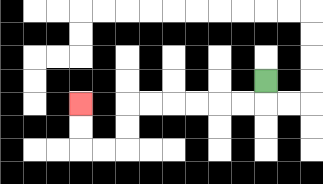{'start': '[11, 3]', 'end': '[3, 4]', 'path_directions': 'D,L,L,L,L,L,L,D,D,L,L,U,U', 'path_coordinates': '[[11, 3], [11, 4], [10, 4], [9, 4], [8, 4], [7, 4], [6, 4], [5, 4], [5, 5], [5, 6], [4, 6], [3, 6], [3, 5], [3, 4]]'}